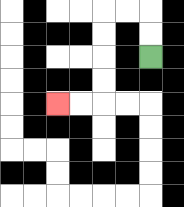{'start': '[6, 2]', 'end': '[2, 4]', 'path_directions': 'U,U,L,L,D,D,D,D,L,L', 'path_coordinates': '[[6, 2], [6, 1], [6, 0], [5, 0], [4, 0], [4, 1], [4, 2], [4, 3], [4, 4], [3, 4], [2, 4]]'}